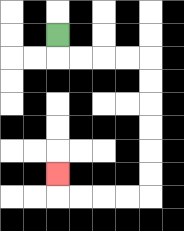{'start': '[2, 1]', 'end': '[2, 7]', 'path_directions': 'D,R,R,R,R,D,D,D,D,D,D,L,L,L,L,U', 'path_coordinates': '[[2, 1], [2, 2], [3, 2], [4, 2], [5, 2], [6, 2], [6, 3], [6, 4], [6, 5], [6, 6], [6, 7], [6, 8], [5, 8], [4, 8], [3, 8], [2, 8], [2, 7]]'}